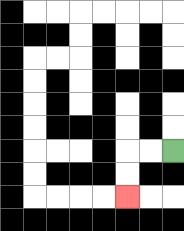{'start': '[7, 6]', 'end': '[5, 8]', 'path_directions': 'L,L,D,D', 'path_coordinates': '[[7, 6], [6, 6], [5, 6], [5, 7], [5, 8]]'}